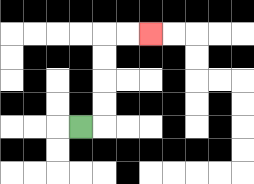{'start': '[3, 5]', 'end': '[6, 1]', 'path_directions': 'R,U,U,U,U,R,R', 'path_coordinates': '[[3, 5], [4, 5], [4, 4], [4, 3], [4, 2], [4, 1], [5, 1], [6, 1]]'}